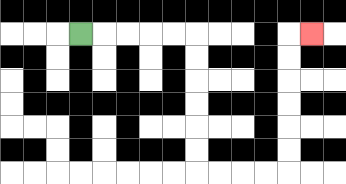{'start': '[3, 1]', 'end': '[13, 1]', 'path_directions': 'R,R,R,R,R,D,D,D,D,D,D,R,R,R,R,U,U,U,U,U,U,R', 'path_coordinates': '[[3, 1], [4, 1], [5, 1], [6, 1], [7, 1], [8, 1], [8, 2], [8, 3], [8, 4], [8, 5], [8, 6], [8, 7], [9, 7], [10, 7], [11, 7], [12, 7], [12, 6], [12, 5], [12, 4], [12, 3], [12, 2], [12, 1], [13, 1]]'}